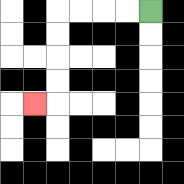{'start': '[6, 0]', 'end': '[1, 4]', 'path_directions': 'L,L,L,L,D,D,D,D,L', 'path_coordinates': '[[6, 0], [5, 0], [4, 0], [3, 0], [2, 0], [2, 1], [2, 2], [2, 3], [2, 4], [1, 4]]'}